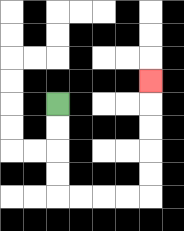{'start': '[2, 4]', 'end': '[6, 3]', 'path_directions': 'D,D,D,D,R,R,R,R,U,U,U,U,U', 'path_coordinates': '[[2, 4], [2, 5], [2, 6], [2, 7], [2, 8], [3, 8], [4, 8], [5, 8], [6, 8], [6, 7], [6, 6], [6, 5], [6, 4], [6, 3]]'}